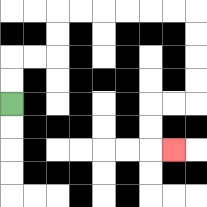{'start': '[0, 4]', 'end': '[7, 6]', 'path_directions': 'U,U,R,R,U,U,R,R,R,R,R,R,D,D,D,D,L,L,D,D,R', 'path_coordinates': '[[0, 4], [0, 3], [0, 2], [1, 2], [2, 2], [2, 1], [2, 0], [3, 0], [4, 0], [5, 0], [6, 0], [7, 0], [8, 0], [8, 1], [8, 2], [8, 3], [8, 4], [7, 4], [6, 4], [6, 5], [6, 6], [7, 6]]'}